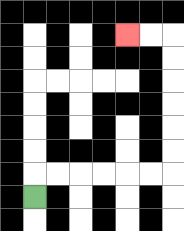{'start': '[1, 8]', 'end': '[5, 1]', 'path_directions': 'U,R,R,R,R,R,R,U,U,U,U,U,U,L,L', 'path_coordinates': '[[1, 8], [1, 7], [2, 7], [3, 7], [4, 7], [5, 7], [6, 7], [7, 7], [7, 6], [7, 5], [7, 4], [7, 3], [7, 2], [7, 1], [6, 1], [5, 1]]'}